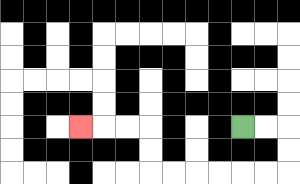{'start': '[10, 5]', 'end': '[3, 5]', 'path_directions': 'R,R,D,D,L,L,L,L,L,L,U,U,L,L,L', 'path_coordinates': '[[10, 5], [11, 5], [12, 5], [12, 6], [12, 7], [11, 7], [10, 7], [9, 7], [8, 7], [7, 7], [6, 7], [6, 6], [6, 5], [5, 5], [4, 5], [3, 5]]'}